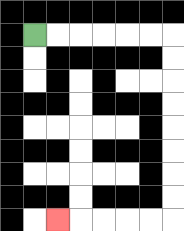{'start': '[1, 1]', 'end': '[2, 9]', 'path_directions': 'R,R,R,R,R,R,D,D,D,D,D,D,D,D,L,L,L,L,L', 'path_coordinates': '[[1, 1], [2, 1], [3, 1], [4, 1], [5, 1], [6, 1], [7, 1], [7, 2], [7, 3], [7, 4], [7, 5], [7, 6], [7, 7], [7, 8], [7, 9], [6, 9], [5, 9], [4, 9], [3, 9], [2, 9]]'}